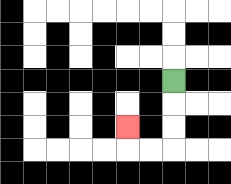{'start': '[7, 3]', 'end': '[5, 5]', 'path_directions': 'D,D,D,L,L,U', 'path_coordinates': '[[7, 3], [7, 4], [7, 5], [7, 6], [6, 6], [5, 6], [5, 5]]'}